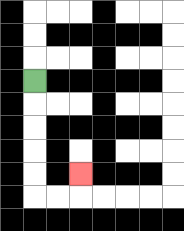{'start': '[1, 3]', 'end': '[3, 7]', 'path_directions': 'D,D,D,D,D,R,R,U', 'path_coordinates': '[[1, 3], [1, 4], [1, 5], [1, 6], [1, 7], [1, 8], [2, 8], [3, 8], [3, 7]]'}